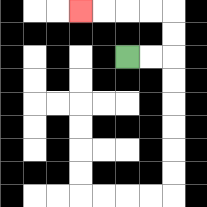{'start': '[5, 2]', 'end': '[3, 0]', 'path_directions': 'R,R,U,U,L,L,L,L', 'path_coordinates': '[[5, 2], [6, 2], [7, 2], [7, 1], [7, 0], [6, 0], [5, 0], [4, 0], [3, 0]]'}